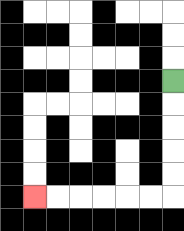{'start': '[7, 3]', 'end': '[1, 8]', 'path_directions': 'D,D,D,D,D,L,L,L,L,L,L', 'path_coordinates': '[[7, 3], [7, 4], [7, 5], [7, 6], [7, 7], [7, 8], [6, 8], [5, 8], [4, 8], [3, 8], [2, 8], [1, 8]]'}